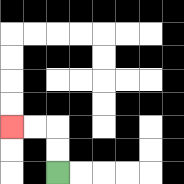{'start': '[2, 7]', 'end': '[0, 5]', 'path_directions': 'U,U,L,L', 'path_coordinates': '[[2, 7], [2, 6], [2, 5], [1, 5], [0, 5]]'}